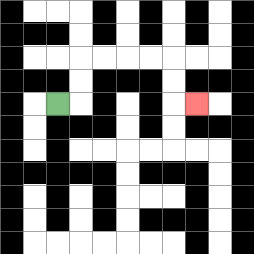{'start': '[2, 4]', 'end': '[8, 4]', 'path_directions': 'R,U,U,R,R,R,R,D,D,R', 'path_coordinates': '[[2, 4], [3, 4], [3, 3], [3, 2], [4, 2], [5, 2], [6, 2], [7, 2], [7, 3], [7, 4], [8, 4]]'}